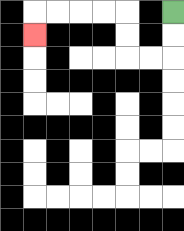{'start': '[7, 0]', 'end': '[1, 1]', 'path_directions': 'D,D,L,L,U,U,L,L,L,L,D', 'path_coordinates': '[[7, 0], [7, 1], [7, 2], [6, 2], [5, 2], [5, 1], [5, 0], [4, 0], [3, 0], [2, 0], [1, 0], [1, 1]]'}